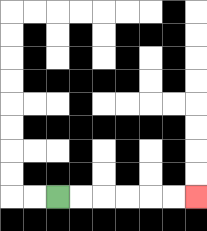{'start': '[2, 8]', 'end': '[8, 8]', 'path_directions': 'R,R,R,R,R,R', 'path_coordinates': '[[2, 8], [3, 8], [4, 8], [5, 8], [6, 8], [7, 8], [8, 8]]'}